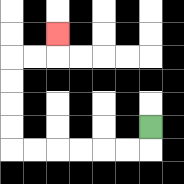{'start': '[6, 5]', 'end': '[2, 1]', 'path_directions': 'D,L,L,L,L,L,L,U,U,U,U,R,R,U', 'path_coordinates': '[[6, 5], [6, 6], [5, 6], [4, 6], [3, 6], [2, 6], [1, 6], [0, 6], [0, 5], [0, 4], [0, 3], [0, 2], [1, 2], [2, 2], [2, 1]]'}